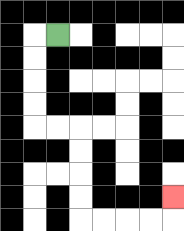{'start': '[2, 1]', 'end': '[7, 8]', 'path_directions': 'L,D,D,D,D,R,R,D,D,D,D,R,R,R,R,U', 'path_coordinates': '[[2, 1], [1, 1], [1, 2], [1, 3], [1, 4], [1, 5], [2, 5], [3, 5], [3, 6], [3, 7], [3, 8], [3, 9], [4, 9], [5, 9], [6, 9], [7, 9], [7, 8]]'}